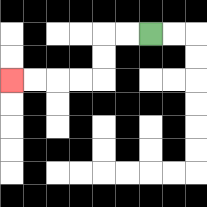{'start': '[6, 1]', 'end': '[0, 3]', 'path_directions': 'L,L,D,D,L,L,L,L', 'path_coordinates': '[[6, 1], [5, 1], [4, 1], [4, 2], [4, 3], [3, 3], [2, 3], [1, 3], [0, 3]]'}